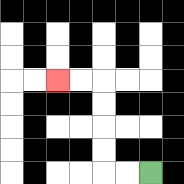{'start': '[6, 7]', 'end': '[2, 3]', 'path_directions': 'L,L,U,U,U,U,L,L', 'path_coordinates': '[[6, 7], [5, 7], [4, 7], [4, 6], [4, 5], [4, 4], [4, 3], [3, 3], [2, 3]]'}